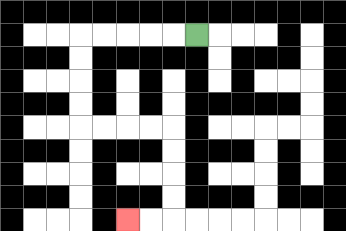{'start': '[8, 1]', 'end': '[5, 9]', 'path_directions': 'L,L,L,L,L,D,D,D,D,R,R,R,R,D,D,D,D,L,L', 'path_coordinates': '[[8, 1], [7, 1], [6, 1], [5, 1], [4, 1], [3, 1], [3, 2], [3, 3], [3, 4], [3, 5], [4, 5], [5, 5], [6, 5], [7, 5], [7, 6], [7, 7], [7, 8], [7, 9], [6, 9], [5, 9]]'}